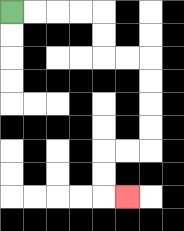{'start': '[0, 0]', 'end': '[5, 8]', 'path_directions': 'R,R,R,R,D,D,R,R,D,D,D,D,L,L,D,D,R', 'path_coordinates': '[[0, 0], [1, 0], [2, 0], [3, 0], [4, 0], [4, 1], [4, 2], [5, 2], [6, 2], [6, 3], [6, 4], [6, 5], [6, 6], [5, 6], [4, 6], [4, 7], [4, 8], [5, 8]]'}